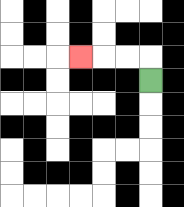{'start': '[6, 3]', 'end': '[3, 2]', 'path_directions': 'U,L,L,L', 'path_coordinates': '[[6, 3], [6, 2], [5, 2], [4, 2], [3, 2]]'}